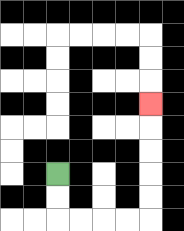{'start': '[2, 7]', 'end': '[6, 4]', 'path_directions': 'D,D,R,R,R,R,U,U,U,U,U', 'path_coordinates': '[[2, 7], [2, 8], [2, 9], [3, 9], [4, 9], [5, 9], [6, 9], [6, 8], [6, 7], [6, 6], [6, 5], [6, 4]]'}